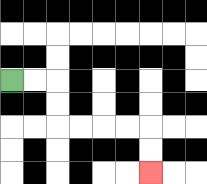{'start': '[0, 3]', 'end': '[6, 7]', 'path_directions': 'R,R,D,D,R,R,R,R,D,D', 'path_coordinates': '[[0, 3], [1, 3], [2, 3], [2, 4], [2, 5], [3, 5], [4, 5], [5, 5], [6, 5], [6, 6], [6, 7]]'}